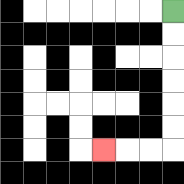{'start': '[7, 0]', 'end': '[4, 6]', 'path_directions': 'D,D,D,D,D,D,L,L,L', 'path_coordinates': '[[7, 0], [7, 1], [7, 2], [7, 3], [7, 4], [7, 5], [7, 6], [6, 6], [5, 6], [4, 6]]'}